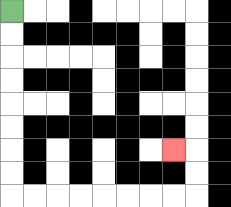{'start': '[0, 0]', 'end': '[7, 6]', 'path_directions': 'D,D,D,D,D,D,D,D,R,R,R,R,R,R,R,R,U,U,L', 'path_coordinates': '[[0, 0], [0, 1], [0, 2], [0, 3], [0, 4], [0, 5], [0, 6], [0, 7], [0, 8], [1, 8], [2, 8], [3, 8], [4, 8], [5, 8], [6, 8], [7, 8], [8, 8], [8, 7], [8, 6], [7, 6]]'}